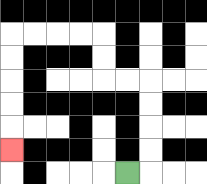{'start': '[5, 7]', 'end': '[0, 6]', 'path_directions': 'R,U,U,U,U,L,L,U,U,L,L,L,L,D,D,D,D,D', 'path_coordinates': '[[5, 7], [6, 7], [6, 6], [6, 5], [6, 4], [6, 3], [5, 3], [4, 3], [4, 2], [4, 1], [3, 1], [2, 1], [1, 1], [0, 1], [0, 2], [0, 3], [0, 4], [0, 5], [0, 6]]'}